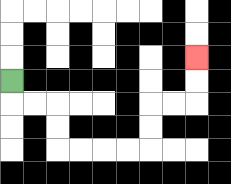{'start': '[0, 3]', 'end': '[8, 2]', 'path_directions': 'D,R,R,D,D,R,R,R,R,U,U,R,R,U,U', 'path_coordinates': '[[0, 3], [0, 4], [1, 4], [2, 4], [2, 5], [2, 6], [3, 6], [4, 6], [5, 6], [6, 6], [6, 5], [6, 4], [7, 4], [8, 4], [8, 3], [8, 2]]'}